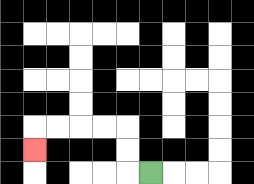{'start': '[6, 7]', 'end': '[1, 6]', 'path_directions': 'L,U,U,L,L,L,L,D', 'path_coordinates': '[[6, 7], [5, 7], [5, 6], [5, 5], [4, 5], [3, 5], [2, 5], [1, 5], [1, 6]]'}